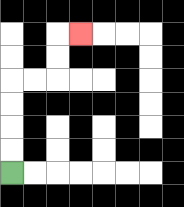{'start': '[0, 7]', 'end': '[3, 1]', 'path_directions': 'U,U,U,U,R,R,U,U,R', 'path_coordinates': '[[0, 7], [0, 6], [0, 5], [0, 4], [0, 3], [1, 3], [2, 3], [2, 2], [2, 1], [3, 1]]'}